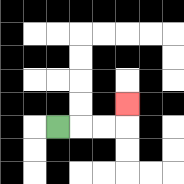{'start': '[2, 5]', 'end': '[5, 4]', 'path_directions': 'R,R,R,U', 'path_coordinates': '[[2, 5], [3, 5], [4, 5], [5, 5], [5, 4]]'}